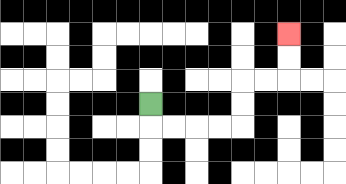{'start': '[6, 4]', 'end': '[12, 1]', 'path_directions': 'D,R,R,R,R,U,U,R,R,U,U', 'path_coordinates': '[[6, 4], [6, 5], [7, 5], [8, 5], [9, 5], [10, 5], [10, 4], [10, 3], [11, 3], [12, 3], [12, 2], [12, 1]]'}